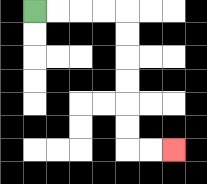{'start': '[1, 0]', 'end': '[7, 6]', 'path_directions': 'R,R,R,R,D,D,D,D,D,D,R,R', 'path_coordinates': '[[1, 0], [2, 0], [3, 0], [4, 0], [5, 0], [5, 1], [5, 2], [5, 3], [5, 4], [5, 5], [5, 6], [6, 6], [7, 6]]'}